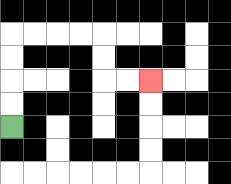{'start': '[0, 5]', 'end': '[6, 3]', 'path_directions': 'U,U,U,U,R,R,R,R,D,D,R,R', 'path_coordinates': '[[0, 5], [0, 4], [0, 3], [0, 2], [0, 1], [1, 1], [2, 1], [3, 1], [4, 1], [4, 2], [4, 3], [5, 3], [6, 3]]'}